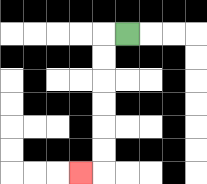{'start': '[5, 1]', 'end': '[3, 7]', 'path_directions': 'L,D,D,D,D,D,D,L', 'path_coordinates': '[[5, 1], [4, 1], [4, 2], [4, 3], [4, 4], [4, 5], [4, 6], [4, 7], [3, 7]]'}